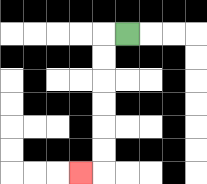{'start': '[5, 1]', 'end': '[3, 7]', 'path_directions': 'L,D,D,D,D,D,D,L', 'path_coordinates': '[[5, 1], [4, 1], [4, 2], [4, 3], [4, 4], [4, 5], [4, 6], [4, 7], [3, 7]]'}